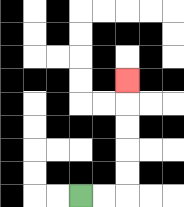{'start': '[3, 8]', 'end': '[5, 3]', 'path_directions': 'R,R,U,U,U,U,U', 'path_coordinates': '[[3, 8], [4, 8], [5, 8], [5, 7], [5, 6], [5, 5], [5, 4], [5, 3]]'}